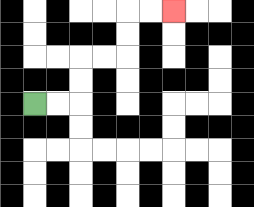{'start': '[1, 4]', 'end': '[7, 0]', 'path_directions': 'R,R,U,U,R,R,U,U,R,R', 'path_coordinates': '[[1, 4], [2, 4], [3, 4], [3, 3], [3, 2], [4, 2], [5, 2], [5, 1], [5, 0], [6, 0], [7, 0]]'}